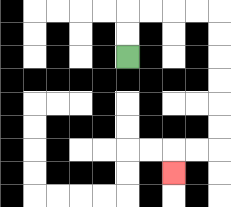{'start': '[5, 2]', 'end': '[7, 7]', 'path_directions': 'U,U,R,R,R,R,D,D,D,D,D,D,L,L,D', 'path_coordinates': '[[5, 2], [5, 1], [5, 0], [6, 0], [7, 0], [8, 0], [9, 0], [9, 1], [9, 2], [9, 3], [9, 4], [9, 5], [9, 6], [8, 6], [7, 6], [7, 7]]'}